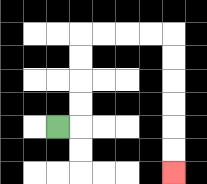{'start': '[2, 5]', 'end': '[7, 7]', 'path_directions': 'R,U,U,U,U,R,R,R,R,D,D,D,D,D,D', 'path_coordinates': '[[2, 5], [3, 5], [3, 4], [3, 3], [3, 2], [3, 1], [4, 1], [5, 1], [6, 1], [7, 1], [7, 2], [7, 3], [7, 4], [7, 5], [7, 6], [7, 7]]'}